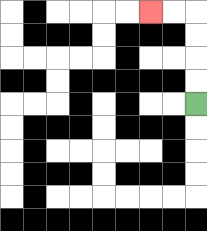{'start': '[8, 4]', 'end': '[6, 0]', 'path_directions': 'U,U,U,U,L,L', 'path_coordinates': '[[8, 4], [8, 3], [8, 2], [8, 1], [8, 0], [7, 0], [6, 0]]'}